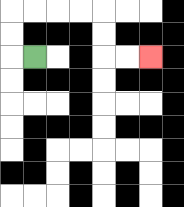{'start': '[1, 2]', 'end': '[6, 2]', 'path_directions': 'L,U,U,R,R,R,R,D,D,R,R', 'path_coordinates': '[[1, 2], [0, 2], [0, 1], [0, 0], [1, 0], [2, 0], [3, 0], [4, 0], [4, 1], [4, 2], [5, 2], [6, 2]]'}